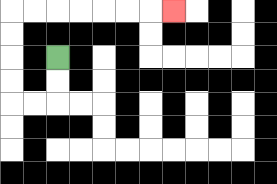{'start': '[2, 2]', 'end': '[7, 0]', 'path_directions': 'D,D,L,L,U,U,U,U,R,R,R,R,R,R,R', 'path_coordinates': '[[2, 2], [2, 3], [2, 4], [1, 4], [0, 4], [0, 3], [0, 2], [0, 1], [0, 0], [1, 0], [2, 0], [3, 0], [4, 0], [5, 0], [6, 0], [7, 0]]'}